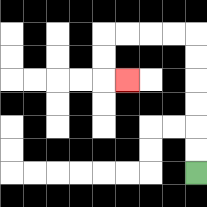{'start': '[8, 7]', 'end': '[5, 3]', 'path_directions': 'U,U,U,U,U,U,L,L,L,L,D,D,R', 'path_coordinates': '[[8, 7], [8, 6], [8, 5], [8, 4], [8, 3], [8, 2], [8, 1], [7, 1], [6, 1], [5, 1], [4, 1], [4, 2], [4, 3], [5, 3]]'}